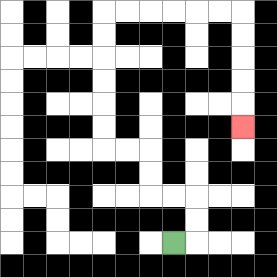{'start': '[7, 10]', 'end': '[10, 5]', 'path_directions': 'R,U,U,L,L,U,U,L,L,U,U,U,U,U,U,R,R,R,R,R,R,D,D,D,D,D', 'path_coordinates': '[[7, 10], [8, 10], [8, 9], [8, 8], [7, 8], [6, 8], [6, 7], [6, 6], [5, 6], [4, 6], [4, 5], [4, 4], [4, 3], [4, 2], [4, 1], [4, 0], [5, 0], [6, 0], [7, 0], [8, 0], [9, 0], [10, 0], [10, 1], [10, 2], [10, 3], [10, 4], [10, 5]]'}